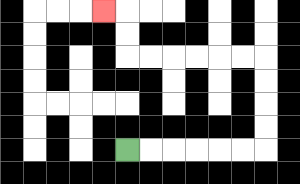{'start': '[5, 6]', 'end': '[4, 0]', 'path_directions': 'R,R,R,R,R,R,U,U,U,U,L,L,L,L,L,L,U,U,L', 'path_coordinates': '[[5, 6], [6, 6], [7, 6], [8, 6], [9, 6], [10, 6], [11, 6], [11, 5], [11, 4], [11, 3], [11, 2], [10, 2], [9, 2], [8, 2], [7, 2], [6, 2], [5, 2], [5, 1], [5, 0], [4, 0]]'}